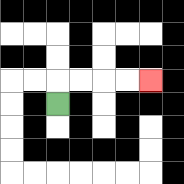{'start': '[2, 4]', 'end': '[6, 3]', 'path_directions': 'U,R,R,R,R', 'path_coordinates': '[[2, 4], [2, 3], [3, 3], [4, 3], [5, 3], [6, 3]]'}